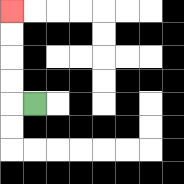{'start': '[1, 4]', 'end': '[0, 0]', 'path_directions': 'L,U,U,U,U', 'path_coordinates': '[[1, 4], [0, 4], [0, 3], [0, 2], [0, 1], [0, 0]]'}